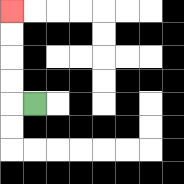{'start': '[1, 4]', 'end': '[0, 0]', 'path_directions': 'L,U,U,U,U', 'path_coordinates': '[[1, 4], [0, 4], [0, 3], [0, 2], [0, 1], [0, 0]]'}